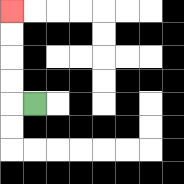{'start': '[1, 4]', 'end': '[0, 0]', 'path_directions': 'L,U,U,U,U', 'path_coordinates': '[[1, 4], [0, 4], [0, 3], [0, 2], [0, 1], [0, 0]]'}